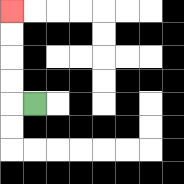{'start': '[1, 4]', 'end': '[0, 0]', 'path_directions': 'L,U,U,U,U', 'path_coordinates': '[[1, 4], [0, 4], [0, 3], [0, 2], [0, 1], [0, 0]]'}